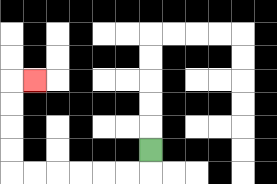{'start': '[6, 6]', 'end': '[1, 3]', 'path_directions': 'D,L,L,L,L,L,L,U,U,U,U,R', 'path_coordinates': '[[6, 6], [6, 7], [5, 7], [4, 7], [3, 7], [2, 7], [1, 7], [0, 7], [0, 6], [0, 5], [0, 4], [0, 3], [1, 3]]'}